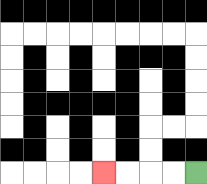{'start': '[8, 7]', 'end': '[4, 7]', 'path_directions': 'L,L,L,L', 'path_coordinates': '[[8, 7], [7, 7], [6, 7], [5, 7], [4, 7]]'}